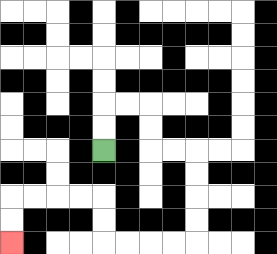{'start': '[4, 6]', 'end': '[0, 10]', 'path_directions': 'U,U,R,R,D,D,R,R,D,D,D,D,L,L,L,L,U,U,L,L,L,L,D,D', 'path_coordinates': '[[4, 6], [4, 5], [4, 4], [5, 4], [6, 4], [6, 5], [6, 6], [7, 6], [8, 6], [8, 7], [8, 8], [8, 9], [8, 10], [7, 10], [6, 10], [5, 10], [4, 10], [4, 9], [4, 8], [3, 8], [2, 8], [1, 8], [0, 8], [0, 9], [0, 10]]'}